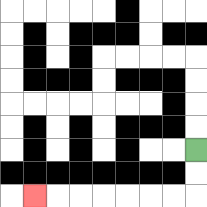{'start': '[8, 6]', 'end': '[1, 8]', 'path_directions': 'D,D,L,L,L,L,L,L,L', 'path_coordinates': '[[8, 6], [8, 7], [8, 8], [7, 8], [6, 8], [5, 8], [4, 8], [3, 8], [2, 8], [1, 8]]'}